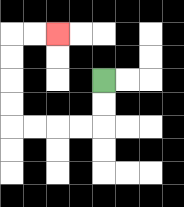{'start': '[4, 3]', 'end': '[2, 1]', 'path_directions': 'D,D,L,L,L,L,U,U,U,U,R,R', 'path_coordinates': '[[4, 3], [4, 4], [4, 5], [3, 5], [2, 5], [1, 5], [0, 5], [0, 4], [0, 3], [0, 2], [0, 1], [1, 1], [2, 1]]'}